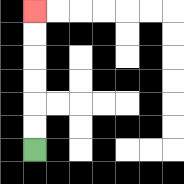{'start': '[1, 6]', 'end': '[1, 0]', 'path_directions': 'U,U,U,U,U,U', 'path_coordinates': '[[1, 6], [1, 5], [1, 4], [1, 3], [1, 2], [1, 1], [1, 0]]'}